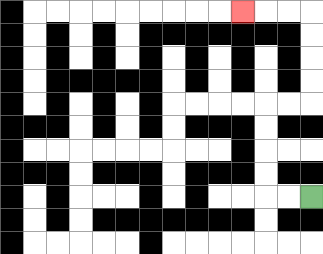{'start': '[13, 8]', 'end': '[10, 0]', 'path_directions': 'L,L,U,U,U,U,R,R,U,U,U,U,L,L,L', 'path_coordinates': '[[13, 8], [12, 8], [11, 8], [11, 7], [11, 6], [11, 5], [11, 4], [12, 4], [13, 4], [13, 3], [13, 2], [13, 1], [13, 0], [12, 0], [11, 0], [10, 0]]'}